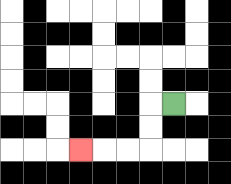{'start': '[7, 4]', 'end': '[3, 6]', 'path_directions': 'L,D,D,L,L,L', 'path_coordinates': '[[7, 4], [6, 4], [6, 5], [6, 6], [5, 6], [4, 6], [3, 6]]'}